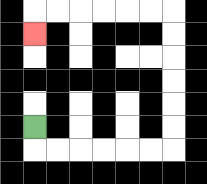{'start': '[1, 5]', 'end': '[1, 1]', 'path_directions': 'D,R,R,R,R,R,R,U,U,U,U,U,U,L,L,L,L,L,L,D', 'path_coordinates': '[[1, 5], [1, 6], [2, 6], [3, 6], [4, 6], [5, 6], [6, 6], [7, 6], [7, 5], [7, 4], [7, 3], [7, 2], [7, 1], [7, 0], [6, 0], [5, 0], [4, 0], [3, 0], [2, 0], [1, 0], [1, 1]]'}